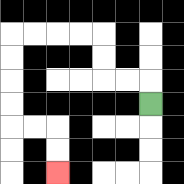{'start': '[6, 4]', 'end': '[2, 7]', 'path_directions': 'U,L,L,U,U,L,L,L,L,D,D,D,D,R,R,D,D', 'path_coordinates': '[[6, 4], [6, 3], [5, 3], [4, 3], [4, 2], [4, 1], [3, 1], [2, 1], [1, 1], [0, 1], [0, 2], [0, 3], [0, 4], [0, 5], [1, 5], [2, 5], [2, 6], [2, 7]]'}